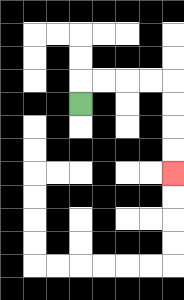{'start': '[3, 4]', 'end': '[7, 7]', 'path_directions': 'U,R,R,R,R,D,D,D,D', 'path_coordinates': '[[3, 4], [3, 3], [4, 3], [5, 3], [6, 3], [7, 3], [7, 4], [7, 5], [7, 6], [7, 7]]'}